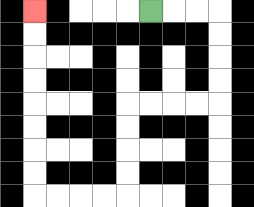{'start': '[6, 0]', 'end': '[1, 0]', 'path_directions': 'R,R,R,D,D,D,D,L,L,L,L,D,D,D,D,L,L,L,L,U,U,U,U,U,U,U,U', 'path_coordinates': '[[6, 0], [7, 0], [8, 0], [9, 0], [9, 1], [9, 2], [9, 3], [9, 4], [8, 4], [7, 4], [6, 4], [5, 4], [5, 5], [5, 6], [5, 7], [5, 8], [4, 8], [3, 8], [2, 8], [1, 8], [1, 7], [1, 6], [1, 5], [1, 4], [1, 3], [1, 2], [1, 1], [1, 0]]'}